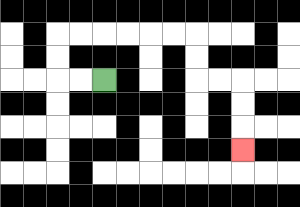{'start': '[4, 3]', 'end': '[10, 6]', 'path_directions': 'L,L,U,U,R,R,R,R,R,R,D,D,R,R,D,D,D', 'path_coordinates': '[[4, 3], [3, 3], [2, 3], [2, 2], [2, 1], [3, 1], [4, 1], [5, 1], [6, 1], [7, 1], [8, 1], [8, 2], [8, 3], [9, 3], [10, 3], [10, 4], [10, 5], [10, 6]]'}